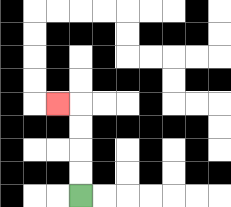{'start': '[3, 8]', 'end': '[2, 4]', 'path_directions': 'U,U,U,U,L', 'path_coordinates': '[[3, 8], [3, 7], [3, 6], [3, 5], [3, 4], [2, 4]]'}